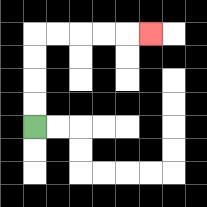{'start': '[1, 5]', 'end': '[6, 1]', 'path_directions': 'U,U,U,U,R,R,R,R,R', 'path_coordinates': '[[1, 5], [1, 4], [1, 3], [1, 2], [1, 1], [2, 1], [3, 1], [4, 1], [5, 1], [6, 1]]'}